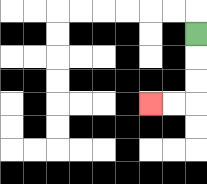{'start': '[8, 1]', 'end': '[6, 4]', 'path_directions': 'D,D,D,L,L', 'path_coordinates': '[[8, 1], [8, 2], [8, 3], [8, 4], [7, 4], [6, 4]]'}